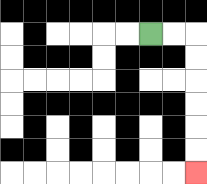{'start': '[6, 1]', 'end': '[8, 7]', 'path_directions': 'R,R,D,D,D,D,D,D', 'path_coordinates': '[[6, 1], [7, 1], [8, 1], [8, 2], [8, 3], [8, 4], [8, 5], [8, 6], [8, 7]]'}